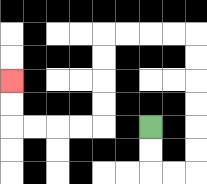{'start': '[6, 5]', 'end': '[0, 3]', 'path_directions': 'D,D,R,R,U,U,U,U,U,U,L,L,L,L,D,D,D,D,L,L,L,L,U,U', 'path_coordinates': '[[6, 5], [6, 6], [6, 7], [7, 7], [8, 7], [8, 6], [8, 5], [8, 4], [8, 3], [8, 2], [8, 1], [7, 1], [6, 1], [5, 1], [4, 1], [4, 2], [4, 3], [4, 4], [4, 5], [3, 5], [2, 5], [1, 5], [0, 5], [0, 4], [0, 3]]'}